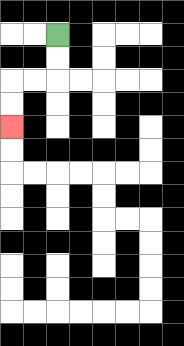{'start': '[2, 1]', 'end': '[0, 5]', 'path_directions': 'D,D,L,L,D,D', 'path_coordinates': '[[2, 1], [2, 2], [2, 3], [1, 3], [0, 3], [0, 4], [0, 5]]'}